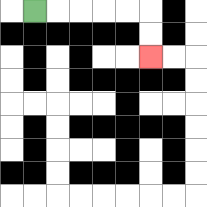{'start': '[1, 0]', 'end': '[6, 2]', 'path_directions': 'R,R,R,R,R,D,D', 'path_coordinates': '[[1, 0], [2, 0], [3, 0], [4, 0], [5, 0], [6, 0], [6, 1], [6, 2]]'}